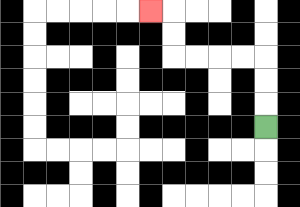{'start': '[11, 5]', 'end': '[6, 0]', 'path_directions': 'U,U,U,L,L,L,L,U,U,L', 'path_coordinates': '[[11, 5], [11, 4], [11, 3], [11, 2], [10, 2], [9, 2], [8, 2], [7, 2], [7, 1], [7, 0], [6, 0]]'}